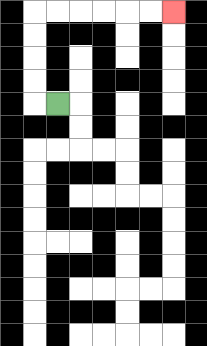{'start': '[2, 4]', 'end': '[7, 0]', 'path_directions': 'L,U,U,U,U,R,R,R,R,R,R', 'path_coordinates': '[[2, 4], [1, 4], [1, 3], [1, 2], [1, 1], [1, 0], [2, 0], [3, 0], [4, 0], [5, 0], [6, 0], [7, 0]]'}